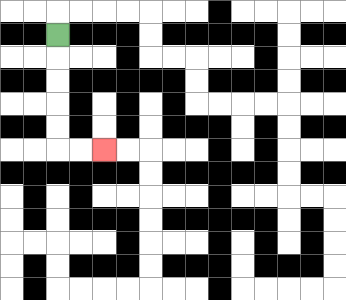{'start': '[2, 1]', 'end': '[4, 6]', 'path_directions': 'D,D,D,D,D,R,R', 'path_coordinates': '[[2, 1], [2, 2], [2, 3], [2, 4], [2, 5], [2, 6], [3, 6], [4, 6]]'}